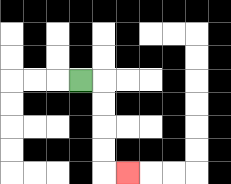{'start': '[3, 3]', 'end': '[5, 7]', 'path_directions': 'R,D,D,D,D,R', 'path_coordinates': '[[3, 3], [4, 3], [4, 4], [4, 5], [4, 6], [4, 7], [5, 7]]'}